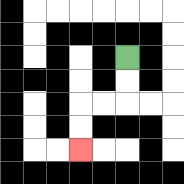{'start': '[5, 2]', 'end': '[3, 6]', 'path_directions': 'D,D,L,L,D,D', 'path_coordinates': '[[5, 2], [5, 3], [5, 4], [4, 4], [3, 4], [3, 5], [3, 6]]'}